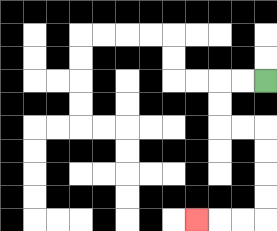{'start': '[11, 3]', 'end': '[8, 9]', 'path_directions': 'L,L,D,D,R,R,D,D,D,D,L,L,L', 'path_coordinates': '[[11, 3], [10, 3], [9, 3], [9, 4], [9, 5], [10, 5], [11, 5], [11, 6], [11, 7], [11, 8], [11, 9], [10, 9], [9, 9], [8, 9]]'}